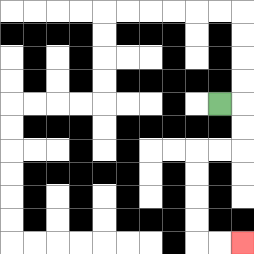{'start': '[9, 4]', 'end': '[10, 10]', 'path_directions': 'R,D,D,L,L,D,D,D,D,R,R', 'path_coordinates': '[[9, 4], [10, 4], [10, 5], [10, 6], [9, 6], [8, 6], [8, 7], [8, 8], [8, 9], [8, 10], [9, 10], [10, 10]]'}